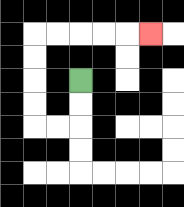{'start': '[3, 3]', 'end': '[6, 1]', 'path_directions': 'D,D,L,L,U,U,U,U,R,R,R,R,R', 'path_coordinates': '[[3, 3], [3, 4], [3, 5], [2, 5], [1, 5], [1, 4], [1, 3], [1, 2], [1, 1], [2, 1], [3, 1], [4, 1], [5, 1], [6, 1]]'}